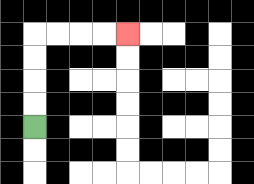{'start': '[1, 5]', 'end': '[5, 1]', 'path_directions': 'U,U,U,U,R,R,R,R', 'path_coordinates': '[[1, 5], [1, 4], [1, 3], [1, 2], [1, 1], [2, 1], [3, 1], [4, 1], [5, 1]]'}